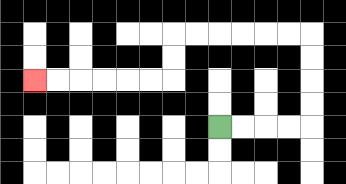{'start': '[9, 5]', 'end': '[1, 3]', 'path_directions': 'R,R,R,R,U,U,U,U,L,L,L,L,L,L,D,D,L,L,L,L,L,L', 'path_coordinates': '[[9, 5], [10, 5], [11, 5], [12, 5], [13, 5], [13, 4], [13, 3], [13, 2], [13, 1], [12, 1], [11, 1], [10, 1], [9, 1], [8, 1], [7, 1], [7, 2], [7, 3], [6, 3], [5, 3], [4, 3], [3, 3], [2, 3], [1, 3]]'}